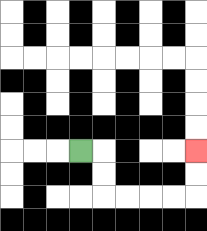{'start': '[3, 6]', 'end': '[8, 6]', 'path_directions': 'R,D,D,R,R,R,R,U,U', 'path_coordinates': '[[3, 6], [4, 6], [4, 7], [4, 8], [5, 8], [6, 8], [7, 8], [8, 8], [8, 7], [8, 6]]'}